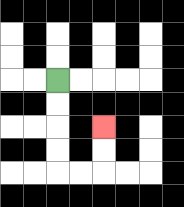{'start': '[2, 3]', 'end': '[4, 5]', 'path_directions': 'D,D,D,D,R,R,U,U', 'path_coordinates': '[[2, 3], [2, 4], [2, 5], [2, 6], [2, 7], [3, 7], [4, 7], [4, 6], [4, 5]]'}